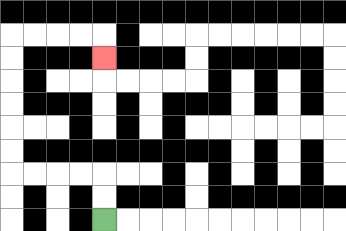{'start': '[4, 9]', 'end': '[4, 2]', 'path_directions': 'U,U,L,L,L,L,U,U,U,U,U,U,R,R,R,R,D', 'path_coordinates': '[[4, 9], [4, 8], [4, 7], [3, 7], [2, 7], [1, 7], [0, 7], [0, 6], [0, 5], [0, 4], [0, 3], [0, 2], [0, 1], [1, 1], [2, 1], [3, 1], [4, 1], [4, 2]]'}